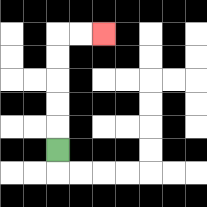{'start': '[2, 6]', 'end': '[4, 1]', 'path_directions': 'U,U,U,U,U,R,R', 'path_coordinates': '[[2, 6], [2, 5], [2, 4], [2, 3], [2, 2], [2, 1], [3, 1], [4, 1]]'}